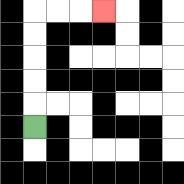{'start': '[1, 5]', 'end': '[4, 0]', 'path_directions': 'U,U,U,U,U,R,R,R', 'path_coordinates': '[[1, 5], [1, 4], [1, 3], [1, 2], [1, 1], [1, 0], [2, 0], [3, 0], [4, 0]]'}